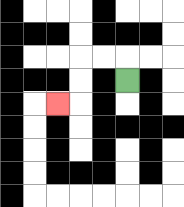{'start': '[5, 3]', 'end': '[2, 4]', 'path_directions': 'U,L,L,D,D,L', 'path_coordinates': '[[5, 3], [5, 2], [4, 2], [3, 2], [3, 3], [3, 4], [2, 4]]'}